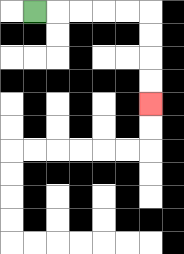{'start': '[1, 0]', 'end': '[6, 4]', 'path_directions': 'R,R,R,R,R,D,D,D,D', 'path_coordinates': '[[1, 0], [2, 0], [3, 0], [4, 0], [5, 0], [6, 0], [6, 1], [6, 2], [6, 3], [6, 4]]'}